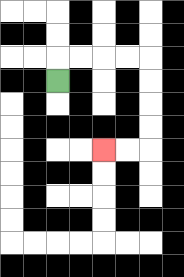{'start': '[2, 3]', 'end': '[4, 6]', 'path_directions': 'U,R,R,R,R,D,D,D,D,L,L', 'path_coordinates': '[[2, 3], [2, 2], [3, 2], [4, 2], [5, 2], [6, 2], [6, 3], [6, 4], [6, 5], [6, 6], [5, 6], [4, 6]]'}